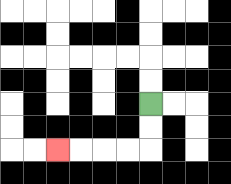{'start': '[6, 4]', 'end': '[2, 6]', 'path_directions': 'D,D,L,L,L,L', 'path_coordinates': '[[6, 4], [6, 5], [6, 6], [5, 6], [4, 6], [3, 6], [2, 6]]'}